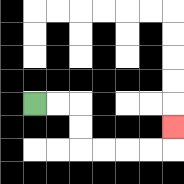{'start': '[1, 4]', 'end': '[7, 5]', 'path_directions': 'R,R,D,D,R,R,R,R,U', 'path_coordinates': '[[1, 4], [2, 4], [3, 4], [3, 5], [3, 6], [4, 6], [5, 6], [6, 6], [7, 6], [7, 5]]'}